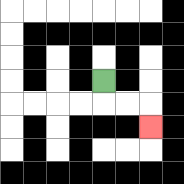{'start': '[4, 3]', 'end': '[6, 5]', 'path_directions': 'D,R,R,D', 'path_coordinates': '[[4, 3], [4, 4], [5, 4], [6, 4], [6, 5]]'}